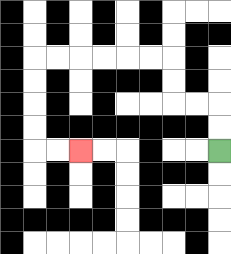{'start': '[9, 6]', 'end': '[3, 6]', 'path_directions': 'U,U,L,L,U,U,L,L,L,L,L,L,D,D,D,D,R,R', 'path_coordinates': '[[9, 6], [9, 5], [9, 4], [8, 4], [7, 4], [7, 3], [7, 2], [6, 2], [5, 2], [4, 2], [3, 2], [2, 2], [1, 2], [1, 3], [1, 4], [1, 5], [1, 6], [2, 6], [3, 6]]'}